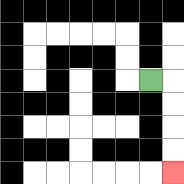{'start': '[6, 3]', 'end': '[7, 7]', 'path_directions': 'R,D,D,D,D', 'path_coordinates': '[[6, 3], [7, 3], [7, 4], [7, 5], [7, 6], [7, 7]]'}